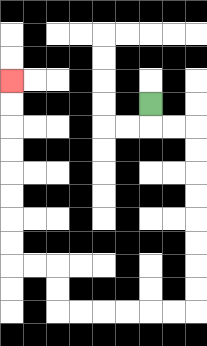{'start': '[6, 4]', 'end': '[0, 3]', 'path_directions': 'D,R,R,D,D,D,D,D,D,D,D,L,L,L,L,L,L,U,U,L,L,U,U,U,U,U,U,U,U', 'path_coordinates': '[[6, 4], [6, 5], [7, 5], [8, 5], [8, 6], [8, 7], [8, 8], [8, 9], [8, 10], [8, 11], [8, 12], [8, 13], [7, 13], [6, 13], [5, 13], [4, 13], [3, 13], [2, 13], [2, 12], [2, 11], [1, 11], [0, 11], [0, 10], [0, 9], [0, 8], [0, 7], [0, 6], [0, 5], [0, 4], [0, 3]]'}